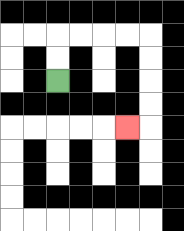{'start': '[2, 3]', 'end': '[5, 5]', 'path_directions': 'U,U,R,R,R,R,D,D,D,D,L', 'path_coordinates': '[[2, 3], [2, 2], [2, 1], [3, 1], [4, 1], [5, 1], [6, 1], [6, 2], [6, 3], [6, 4], [6, 5], [5, 5]]'}